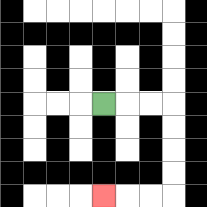{'start': '[4, 4]', 'end': '[4, 8]', 'path_directions': 'R,R,R,D,D,D,D,L,L,L', 'path_coordinates': '[[4, 4], [5, 4], [6, 4], [7, 4], [7, 5], [7, 6], [7, 7], [7, 8], [6, 8], [5, 8], [4, 8]]'}